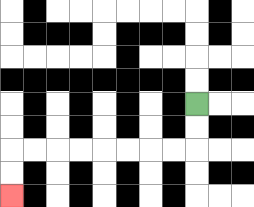{'start': '[8, 4]', 'end': '[0, 8]', 'path_directions': 'D,D,L,L,L,L,L,L,L,L,D,D', 'path_coordinates': '[[8, 4], [8, 5], [8, 6], [7, 6], [6, 6], [5, 6], [4, 6], [3, 6], [2, 6], [1, 6], [0, 6], [0, 7], [0, 8]]'}